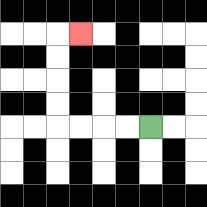{'start': '[6, 5]', 'end': '[3, 1]', 'path_directions': 'L,L,L,L,U,U,U,U,R', 'path_coordinates': '[[6, 5], [5, 5], [4, 5], [3, 5], [2, 5], [2, 4], [2, 3], [2, 2], [2, 1], [3, 1]]'}